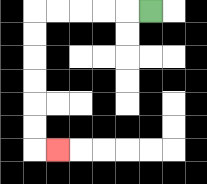{'start': '[6, 0]', 'end': '[2, 6]', 'path_directions': 'L,L,L,L,L,D,D,D,D,D,D,R', 'path_coordinates': '[[6, 0], [5, 0], [4, 0], [3, 0], [2, 0], [1, 0], [1, 1], [1, 2], [1, 3], [1, 4], [1, 5], [1, 6], [2, 6]]'}